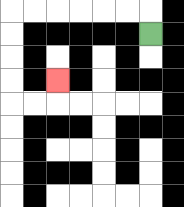{'start': '[6, 1]', 'end': '[2, 3]', 'path_directions': 'U,L,L,L,L,L,L,D,D,D,D,R,R,U', 'path_coordinates': '[[6, 1], [6, 0], [5, 0], [4, 0], [3, 0], [2, 0], [1, 0], [0, 0], [0, 1], [0, 2], [0, 3], [0, 4], [1, 4], [2, 4], [2, 3]]'}